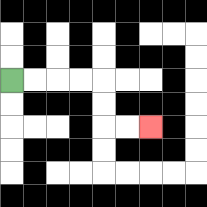{'start': '[0, 3]', 'end': '[6, 5]', 'path_directions': 'R,R,R,R,D,D,R,R', 'path_coordinates': '[[0, 3], [1, 3], [2, 3], [3, 3], [4, 3], [4, 4], [4, 5], [5, 5], [6, 5]]'}